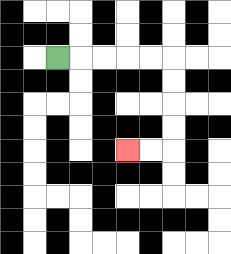{'start': '[2, 2]', 'end': '[5, 6]', 'path_directions': 'R,R,R,R,R,D,D,D,D,L,L', 'path_coordinates': '[[2, 2], [3, 2], [4, 2], [5, 2], [6, 2], [7, 2], [7, 3], [7, 4], [7, 5], [7, 6], [6, 6], [5, 6]]'}